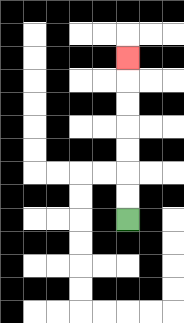{'start': '[5, 9]', 'end': '[5, 2]', 'path_directions': 'U,U,U,U,U,U,U', 'path_coordinates': '[[5, 9], [5, 8], [5, 7], [5, 6], [5, 5], [5, 4], [5, 3], [5, 2]]'}